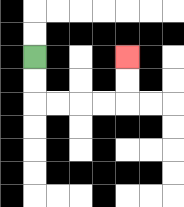{'start': '[1, 2]', 'end': '[5, 2]', 'path_directions': 'D,D,R,R,R,R,U,U', 'path_coordinates': '[[1, 2], [1, 3], [1, 4], [2, 4], [3, 4], [4, 4], [5, 4], [5, 3], [5, 2]]'}